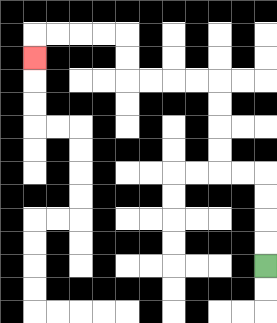{'start': '[11, 11]', 'end': '[1, 2]', 'path_directions': 'U,U,U,U,L,L,U,U,U,U,L,L,L,L,U,U,L,L,L,L,D', 'path_coordinates': '[[11, 11], [11, 10], [11, 9], [11, 8], [11, 7], [10, 7], [9, 7], [9, 6], [9, 5], [9, 4], [9, 3], [8, 3], [7, 3], [6, 3], [5, 3], [5, 2], [5, 1], [4, 1], [3, 1], [2, 1], [1, 1], [1, 2]]'}